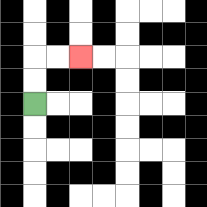{'start': '[1, 4]', 'end': '[3, 2]', 'path_directions': 'U,U,R,R', 'path_coordinates': '[[1, 4], [1, 3], [1, 2], [2, 2], [3, 2]]'}